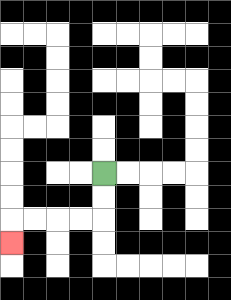{'start': '[4, 7]', 'end': '[0, 10]', 'path_directions': 'D,D,L,L,L,L,D', 'path_coordinates': '[[4, 7], [4, 8], [4, 9], [3, 9], [2, 9], [1, 9], [0, 9], [0, 10]]'}